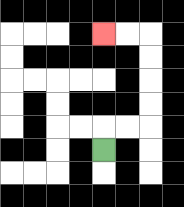{'start': '[4, 6]', 'end': '[4, 1]', 'path_directions': 'U,R,R,U,U,U,U,L,L', 'path_coordinates': '[[4, 6], [4, 5], [5, 5], [6, 5], [6, 4], [6, 3], [6, 2], [6, 1], [5, 1], [4, 1]]'}